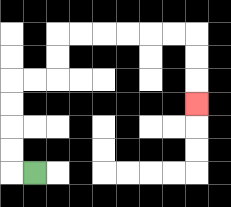{'start': '[1, 7]', 'end': '[8, 4]', 'path_directions': 'L,U,U,U,U,R,R,U,U,R,R,R,R,R,R,D,D,D', 'path_coordinates': '[[1, 7], [0, 7], [0, 6], [0, 5], [0, 4], [0, 3], [1, 3], [2, 3], [2, 2], [2, 1], [3, 1], [4, 1], [5, 1], [6, 1], [7, 1], [8, 1], [8, 2], [8, 3], [8, 4]]'}